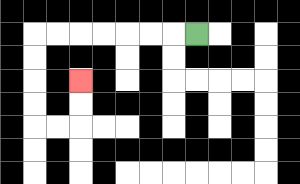{'start': '[8, 1]', 'end': '[3, 3]', 'path_directions': 'L,L,L,L,L,L,L,D,D,D,D,R,R,U,U', 'path_coordinates': '[[8, 1], [7, 1], [6, 1], [5, 1], [4, 1], [3, 1], [2, 1], [1, 1], [1, 2], [1, 3], [1, 4], [1, 5], [2, 5], [3, 5], [3, 4], [3, 3]]'}